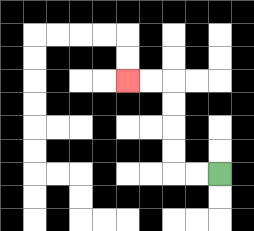{'start': '[9, 7]', 'end': '[5, 3]', 'path_directions': 'L,L,U,U,U,U,L,L', 'path_coordinates': '[[9, 7], [8, 7], [7, 7], [7, 6], [7, 5], [7, 4], [7, 3], [6, 3], [5, 3]]'}